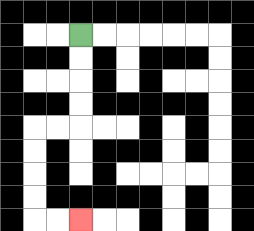{'start': '[3, 1]', 'end': '[3, 9]', 'path_directions': 'D,D,D,D,L,L,D,D,D,D,R,R', 'path_coordinates': '[[3, 1], [3, 2], [3, 3], [3, 4], [3, 5], [2, 5], [1, 5], [1, 6], [1, 7], [1, 8], [1, 9], [2, 9], [3, 9]]'}